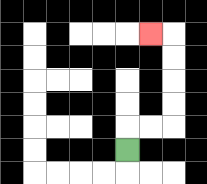{'start': '[5, 6]', 'end': '[6, 1]', 'path_directions': 'U,R,R,U,U,U,U,L', 'path_coordinates': '[[5, 6], [5, 5], [6, 5], [7, 5], [7, 4], [7, 3], [7, 2], [7, 1], [6, 1]]'}